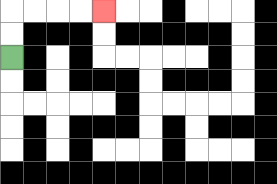{'start': '[0, 2]', 'end': '[4, 0]', 'path_directions': 'U,U,R,R,R,R', 'path_coordinates': '[[0, 2], [0, 1], [0, 0], [1, 0], [2, 0], [3, 0], [4, 0]]'}